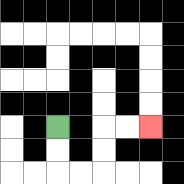{'start': '[2, 5]', 'end': '[6, 5]', 'path_directions': 'D,D,R,R,U,U,R,R', 'path_coordinates': '[[2, 5], [2, 6], [2, 7], [3, 7], [4, 7], [4, 6], [4, 5], [5, 5], [6, 5]]'}